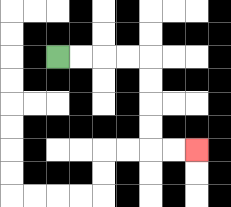{'start': '[2, 2]', 'end': '[8, 6]', 'path_directions': 'R,R,R,R,D,D,D,D,R,R', 'path_coordinates': '[[2, 2], [3, 2], [4, 2], [5, 2], [6, 2], [6, 3], [6, 4], [6, 5], [6, 6], [7, 6], [8, 6]]'}